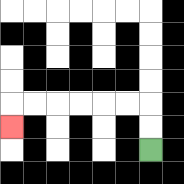{'start': '[6, 6]', 'end': '[0, 5]', 'path_directions': 'U,U,L,L,L,L,L,L,D', 'path_coordinates': '[[6, 6], [6, 5], [6, 4], [5, 4], [4, 4], [3, 4], [2, 4], [1, 4], [0, 4], [0, 5]]'}